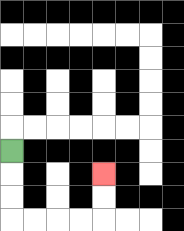{'start': '[0, 6]', 'end': '[4, 7]', 'path_directions': 'D,D,D,R,R,R,R,U,U', 'path_coordinates': '[[0, 6], [0, 7], [0, 8], [0, 9], [1, 9], [2, 9], [3, 9], [4, 9], [4, 8], [4, 7]]'}